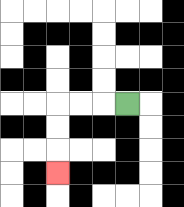{'start': '[5, 4]', 'end': '[2, 7]', 'path_directions': 'L,L,L,D,D,D', 'path_coordinates': '[[5, 4], [4, 4], [3, 4], [2, 4], [2, 5], [2, 6], [2, 7]]'}